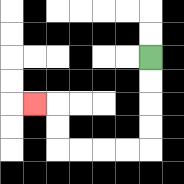{'start': '[6, 2]', 'end': '[1, 4]', 'path_directions': 'D,D,D,D,L,L,L,L,U,U,L', 'path_coordinates': '[[6, 2], [6, 3], [6, 4], [6, 5], [6, 6], [5, 6], [4, 6], [3, 6], [2, 6], [2, 5], [2, 4], [1, 4]]'}